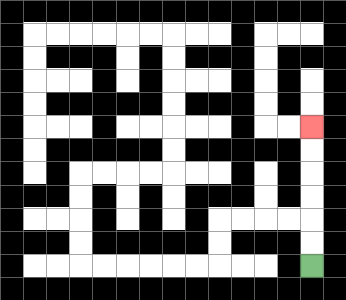{'start': '[13, 11]', 'end': '[13, 5]', 'path_directions': 'U,U,U,U,U,U', 'path_coordinates': '[[13, 11], [13, 10], [13, 9], [13, 8], [13, 7], [13, 6], [13, 5]]'}